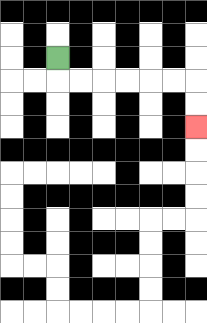{'start': '[2, 2]', 'end': '[8, 5]', 'path_directions': 'D,R,R,R,R,R,R,D,D', 'path_coordinates': '[[2, 2], [2, 3], [3, 3], [4, 3], [5, 3], [6, 3], [7, 3], [8, 3], [8, 4], [8, 5]]'}